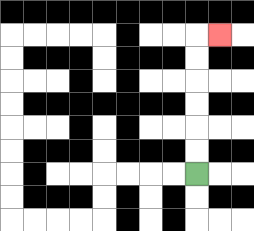{'start': '[8, 7]', 'end': '[9, 1]', 'path_directions': 'U,U,U,U,U,U,R', 'path_coordinates': '[[8, 7], [8, 6], [8, 5], [8, 4], [8, 3], [8, 2], [8, 1], [9, 1]]'}